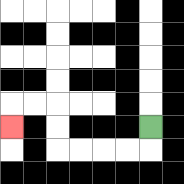{'start': '[6, 5]', 'end': '[0, 5]', 'path_directions': 'D,L,L,L,L,U,U,L,L,D', 'path_coordinates': '[[6, 5], [6, 6], [5, 6], [4, 6], [3, 6], [2, 6], [2, 5], [2, 4], [1, 4], [0, 4], [0, 5]]'}